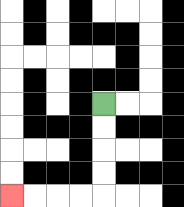{'start': '[4, 4]', 'end': '[0, 8]', 'path_directions': 'D,D,D,D,L,L,L,L', 'path_coordinates': '[[4, 4], [4, 5], [4, 6], [4, 7], [4, 8], [3, 8], [2, 8], [1, 8], [0, 8]]'}